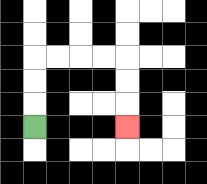{'start': '[1, 5]', 'end': '[5, 5]', 'path_directions': 'U,U,U,R,R,R,R,D,D,D', 'path_coordinates': '[[1, 5], [1, 4], [1, 3], [1, 2], [2, 2], [3, 2], [4, 2], [5, 2], [5, 3], [5, 4], [5, 5]]'}